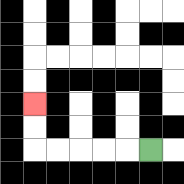{'start': '[6, 6]', 'end': '[1, 4]', 'path_directions': 'L,L,L,L,L,U,U', 'path_coordinates': '[[6, 6], [5, 6], [4, 6], [3, 6], [2, 6], [1, 6], [1, 5], [1, 4]]'}